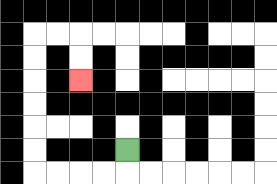{'start': '[5, 6]', 'end': '[3, 3]', 'path_directions': 'D,L,L,L,L,U,U,U,U,U,U,R,R,D,D', 'path_coordinates': '[[5, 6], [5, 7], [4, 7], [3, 7], [2, 7], [1, 7], [1, 6], [1, 5], [1, 4], [1, 3], [1, 2], [1, 1], [2, 1], [3, 1], [3, 2], [3, 3]]'}